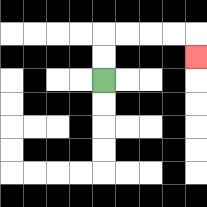{'start': '[4, 3]', 'end': '[8, 2]', 'path_directions': 'U,U,R,R,R,R,D', 'path_coordinates': '[[4, 3], [4, 2], [4, 1], [5, 1], [6, 1], [7, 1], [8, 1], [8, 2]]'}